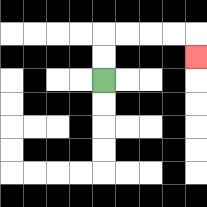{'start': '[4, 3]', 'end': '[8, 2]', 'path_directions': 'U,U,R,R,R,R,D', 'path_coordinates': '[[4, 3], [4, 2], [4, 1], [5, 1], [6, 1], [7, 1], [8, 1], [8, 2]]'}